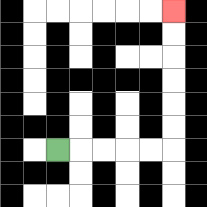{'start': '[2, 6]', 'end': '[7, 0]', 'path_directions': 'R,R,R,R,R,U,U,U,U,U,U', 'path_coordinates': '[[2, 6], [3, 6], [4, 6], [5, 6], [6, 6], [7, 6], [7, 5], [7, 4], [7, 3], [7, 2], [7, 1], [7, 0]]'}